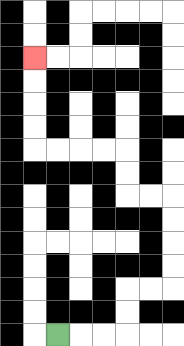{'start': '[2, 14]', 'end': '[1, 2]', 'path_directions': 'R,R,R,U,U,R,R,U,U,U,U,L,L,U,U,L,L,L,L,U,U,U,U', 'path_coordinates': '[[2, 14], [3, 14], [4, 14], [5, 14], [5, 13], [5, 12], [6, 12], [7, 12], [7, 11], [7, 10], [7, 9], [7, 8], [6, 8], [5, 8], [5, 7], [5, 6], [4, 6], [3, 6], [2, 6], [1, 6], [1, 5], [1, 4], [1, 3], [1, 2]]'}